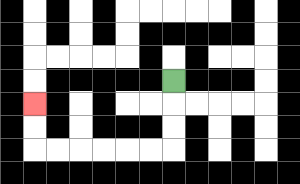{'start': '[7, 3]', 'end': '[1, 4]', 'path_directions': 'D,D,D,L,L,L,L,L,L,U,U', 'path_coordinates': '[[7, 3], [7, 4], [7, 5], [7, 6], [6, 6], [5, 6], [4, 6], [3, 6], [2, 6], [1, 6], [1, 5], [1, 4]]'}